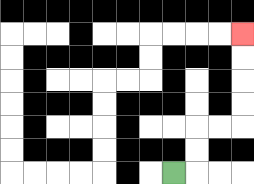{'start': '[7, 7]', 'end': '[10, 1]', 'path_directions': 'R,U,U,R,R,U,U,U,U', 'path_coordinates': '[[7, 7], [8, 7], [8, 6], [8, 5], [9, 5], [10, 5], [10, 4], [10, 3], [10, 2], [10, 1]]'}